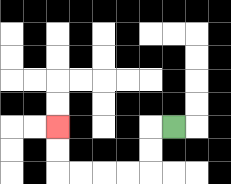{'start': '[7, 5]', 'end': '[2, 5]', 'path_directions': 'L,D,D,L,L,L,L,U,U', 'path_coordinates': '[[7, 5], [6, 5], [6, 6], [6, 7], [5, 7], [4, 7], [3, 7], [2, 7], [2, 6], [2, 5]]'}